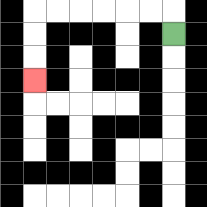{'start': '[7, 1]', 'end': '[1, 3]', 'path_directions': 'U,L,L,L,L,L,L,D,D,D', 'path_coordinates': '[[7, 1], [7, 0], [6, 0], [5, 0], [4, 0], [3, 0], [2, 0], [1, 0], [1, 1], [1, 2], [1, 3]]'}